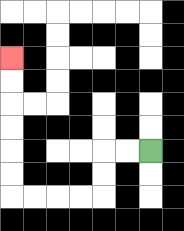{'start': '[6, 6]', 'end': '[0, 2]', 'path_directions': 'L,L,D,D,L,L,L,L,U,U,U,U,U,U', 'path_coordinates': '[[6, 6], [5, 6], [4, 6], [4, 7], [4, 8], [3, 8], [2, 8], [1, 8], [0, 8], [0, 7], [0, 6], [0, 5], [0, 4], [0, 3], [0, 2]]'}